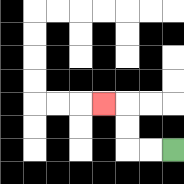{'start': '[7, 6]', 'end': '[4, 4]', 'path_directions': 'L,L,U,U,L', 'path_coordinates': '[[7, 6], [6, 6], [5, 6], [5, 5], [5, 4], [4, 4]]'}